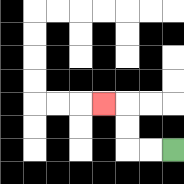{'start': '[7, 6]', 'end': '[4, 4]', 'path_directions': 'L,L,U,U,L', 'path_coordinates': '[[7, 6], [6, 6], [5, 6], [5, 5], [5, 4], [4, 4]]'}